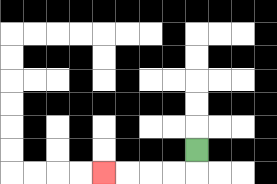{'start': '[8, 6]', 'end': '[4, 7]', 'path_directions': 'D,L,L,L,L', 'path_coordinates': '[[8, 6], [8, 7], [7, 7], [6, 7], [5, 7], [4, 7]]'}